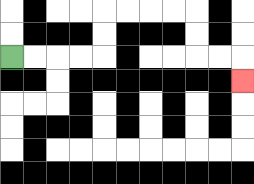{'start': '[0, 2]', 'end': '[10, 3]', 'path_directions': 'R,R,R,R,U,U,R,R,R,R,D,D,R,R,D', 'path_coordinates': '[[0, 2], [1, 2], [2, 2], [3, 2], [4, 2], [4, 1], [4, 0], [5, 0], [6, 0], [7, 0], [8, 0], [8, 1], [8, 2], [9, 2], [10, 2], [10, 3]]'}